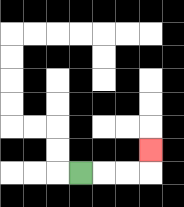{'start': '[3, 7]', 'end': '[6, 6]', 'path_directions': 'R,R,R,U', 'path_coordinates': '[[3, 7], [4, 7], [5, 7], [6, 7], [6, 6]]'}